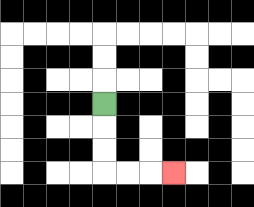{'start': '[4, 4]', 'end': '[7, 7]', 'path_directions': 'D,D,D,R,R,R', 'path_coordinates': '[[4, 4], [4, 5], [4, 6], [4, 7], [5, 7], [6, 7], [7, 7]]'}